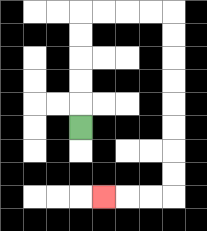{'start': '[3, 5]', 'end': '[4, 8]', 'path_directions': 'U,U,U,U,U,R,R,R,R,D,D,D,D,D,D,D,D,L,L,L', 'path_coordinates': '[[3, 5], [3, 4], [3, 3], [3, 2], [3, 1], [3, 0], [4, 0], [5, 0], [6, 0], [7, 0], [7, 1], [7, 2], [7, 3], [7, 4], [7, 5], [7, 6], [7, 7], [7, 8], [6, 8], [5, 8], [4, 8]]'}